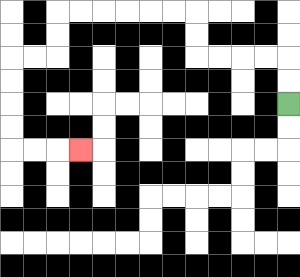{'start': '[12, 4]', 'end': '[3, 6]', 'path_directions': 'U,U,L,L,L,L,U,U,L,L,L,L,L,L,D,D,L,L,D,D,D,D,R,R,R', 'path_coordinates': '[[12, 4], [12, 3], [12, 2], [11, 2], [10, 2], [9, 2], [8, 2], [8, 1], [8, 0], [7, 0], [6, 0], [5, 0], [4, 0], [3, 0], [2, 0], [2, 1], [2, 2], [1, 2], [0, 2], [0, 3], [0, 4], [0, 5], [0, 6], [1, 6], [2, 6], [3, 6]]'}